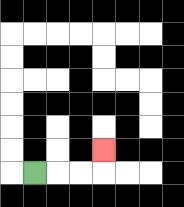{'start': '[1, 7]', 'end': '[4, 6]', 'path_directions': 'R,R,R,U', 'path_coordinates': '[[1, 7], [2, 7], [3, 7], [4, 7], [4, 6]]'}